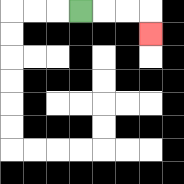{'start': '[3, 0]', 'end': '[6, 1]', 'path_directions': 'R,R,R,D', 'path_coordinates': '[[3, 0], [4, 0], [5, 0], [6, 0], [6, 1]]'}